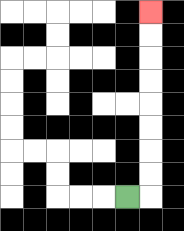{'start': '[5, 8]', 'end': '[6, 0]', 'path_directions': 'R,U,U,U,U,U,U,U,U', 'path_coordinates': '[[5, 8], [6, 8], [6, 7], [6, 6], [6, 5], [6, 4], [6, 3], [6, 2], [6, 1], [6, 0]]'}